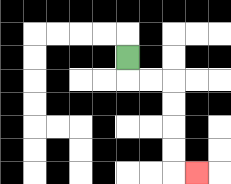{'start': '[5, 2]', 'end': '[8, 7]', 'path_directions': 'D,R,R,D,D,D,D,R', 'path_coordinates': '[[5, 2], [5, 3], [6, 3], [7, 3], [7, 4], [7, 5], [7, 6], [7, 7], [8, 7]]'}